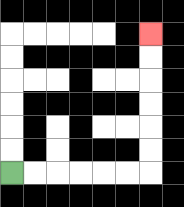{'start': '[0, 7]', 'end': '[6, 1]', 'path_directions': 'R,R,R,R,R,R,U,U,U,U,U,U', 'path_coordinates': '[[0, 7], [1, 7], [2, 7], [3, 7], [4, 7], [5, 7], [6, 7], [6, 6], [6, 5], [6, 4], [6, 3], [6, 2], [6, 1]]'}